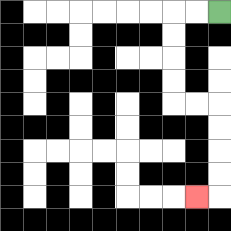{'start': '[9, 0]', 'end': '[8, 8]', 'path_directions': 'L,L,D,D,D,D,R,R,D,D,D,D,L', 'path_coordinates': '[[9, 0], [8, 0], [7, 0], [7, 1], [7, 2], [7, 3], [7, 4], [8, 4], [9, 4], [9, 5], [9, 6], [9, 7], [9, 8], [8, 8]]'}